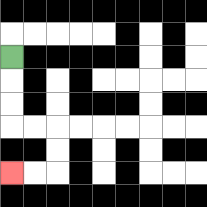{'start': '[0, 2]', 'end': '[0, 7]', 'path_directions': 'D,D,D,R,R,D,D,L,L', 'path_coordinates': '[[0, 2], [0, 3], [0, 4], [0, 5], [1, 5], [2, 5], [2, 6], [2, 7], [1, 7], [0, 7]]'}